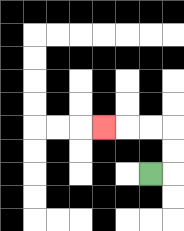{'start': '[6, 7]', 'end': '[4, 5]', 'path_directions': 'R,U,U,L,L,L', 'path_coordinates': '[[6, 7], [7, 7], [7, 6], [7, 5], [6, 5], [5, 5], [4, 5]]'}